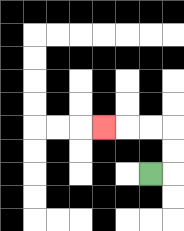{'start': '[6, 7]', 'end': '[4, 5]', 'path_directions': 'R,U,U,L,L,L', 'path_coordinates': '[[6, 7], [7, 7], [7, 6], [7, 5], [6, 5], [5, 5], [4, 5]]'}